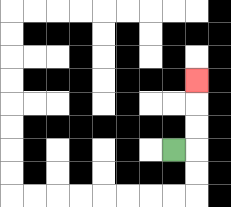{'start': '[7, 6]', 'end': '[8, 3]', 'path_directions': 'R,U,U,U', 'path_coordinates': '[[7, 6], [8, 6], [8, 5], [8, 4], [8, 3]]'}